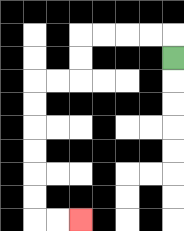{'start': '[7, 2]', 'end': '[3, 9]', 'path_directions': 'U,L,L,L,L,D,D,L,L,D,D,D,D,D,D,R,R', 'path_coordinates': '[[7, 2], [7, 1], [6, 1], [5, 1], [4, 1], [3, 1], [3, 2], [3, 3], [2, 3], [1, 3], [1, 4], [1, 5], [1, 6], [1, 7], [1, 8], [1, 9], [2, 9], [3, 9]]'}